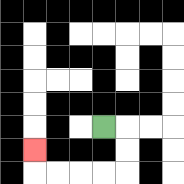{'start': '[4, 5]', 'end': '[1, 6]', 'path_directions': 'R,D,D,L,L,L,L,U', 'path_coordinates': '[[4, 5], [5, 5], [5, 6], [5, 7], [4, 7], [3, 7], [2, 7], [1, 7], [1, 6]]'}